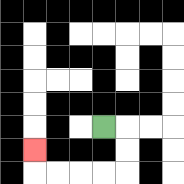{'start': '[4, 5]', 'end': '[1, 6]', 'path_directions': 'R,D,D,L,L,L,L,U', 'path_coordinates': '[[4, 5], [5, 5], [5, 6], [5, 7], [4, 7], [3, 7], [2, 7], [1, 7], [1, 6]]'}